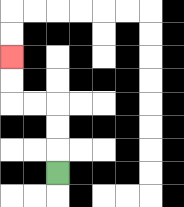{'start': '[2, 7]', 'end': '[0, 2]', 'path_directions': 'U,U,U,L,L,U,U', 'path_coordinates': '[[2, 7], [2, 6], [2, 5], [2, 4], [1, 4], [0, 4], [0, 3], [0, 2]]'}